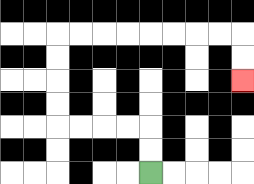{'start': '[6, 7]', 'end': '[10, 3]', 'path_directions': 'U,U,L,L,L,L,U,U,U,U,R,R,R,R,R,R,R,R,D,D', 'path_coordinates': '[[6, 7], [6, 6], [6, 5], [5, 5], [4, 5], [3, 5], [2, 5], [2, 4], [2, 3], [2, 2], [2, 1], [3, 1], [4, 1], [5, 1], [6, 1], [7, 1], [8, 1], [9, 1], [10, 1], [10, 2], [10, 3]]'}